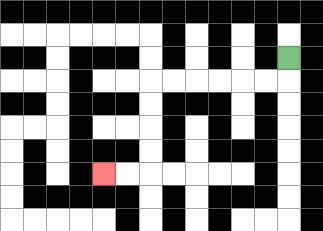{'start': '[12, 2]', 'end': '[4, 7]', 'path_directions': 'D,L,L,L,L,L,L,D,D,D,D,L,L', 'path_coordinates': '[[12, 2], [12, 3], [11, 3], [10, 3], [9, 3], [8, 3], [7, 3], [6, 3], [6, 4], [6, 5], [6, 6], [6, 7], [5, 7], [4, 7]]'}